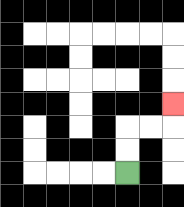{'start': '[5, 7]', 'end': '[7, 4]', 'path_directions': 'U,U,R,R,U', 'path_coordinates': '[[5, 7], [5, 6], [5, 5], [6, 5], [7, 5], [7, 4]]'}